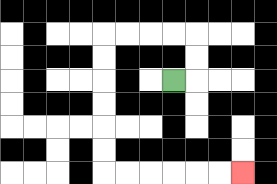{'start': '[7, 3]', 'end': '[10, 7]', 'path_directions': 'R,U,U,L,L,L,L,D,D,D,D,D,D,R,R,R,R,R,R', 'path_coordinates': '[[7, 3], [8, 3], [8, 2], [8, 1], [7, 1], [6, 1], [5, 1], [4, 1], [4, 2], [4, 3], [4, 4], [4, 5], [4, 6], [4, 7], [5, 7], [6, 7], [7, 7], [8, 7], [9, 7], [10, 7]]'}